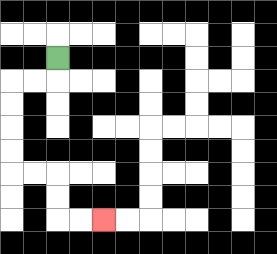{'start': '[2, 2]', 'end': '[4, 9]', 'path_directions': 'D,L,L,D,D,D,D,R,R,D,D,R,R', 'path_coordinates': '[[2, 2], [2, 3], [1, 3], [0, 3], [0, 4], [0, 5], [0, 6], [0, 7], [1, 7], [2, 7], [2, 8], [2, 9], [3, 9], [4, 9]]'}